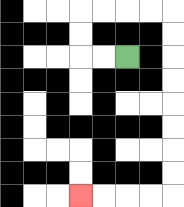{'start': '[5, 2]', 'end': '[3, 8]', 'path_directions': 'L,L,U,U,R,R,R,R,D,D,D,D,D,D,D,D,L,L,L,L', 'path_coordinates': '[[5, 2], [4, 2], [3, 2], [3, 1], [3, 0], [4, 0], [5, 0], [6, 0], [7, 0], [7, 1], [7, 2], [7, 3], [7, 4], [7, 5], [7, 6], [7, 7], [7, 8], [6, 8], [5, 8], [4, 8], [3, 8]]'}